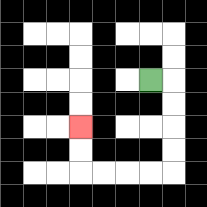{'start': '[6, 3]', 'end': '[3, 5]', 'path_directions': 'R,D,D,D,D,L,L,L,L,U,U', 'path_coordinates': '[[6, 3], [7, 3], [7, 4], [7, 5], [7, 6], [7, 7], [6, 7], [5, 7], [4, 7], [3, 7], [3, 6], [3, 5]]'}